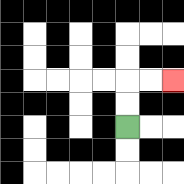{'start': '[5, 5]', 'end': '[7, 3]', 'path_directions': 'U,U,R,R', 'path_coordinates': '[[5, 5], [5, 4], [5, 3], [6, 3], [7, 3]]'}